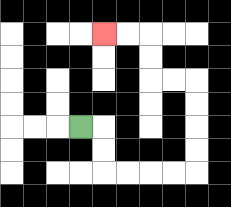{'start': '[3, 5]', 'end': '[4, 1]', 'path_directions': 'R,D,D,R,R,R,R,U,U,U,U,L,L,U,U,L,L', 'path_coordinates': '[[3, 5], [4, 5], [4, 6], [4, 7], [5, 7], [6, 7], [7, 7], [8, 7], [8, 6], [8, 5], [8, 4], [8, 3], [7, 3], [6, 3], [6, 2], [6, 1], [5, 1], [4, 1]]'}